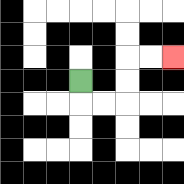{'start': '[3, 3]', 'end': '[7, 2]', 'path_directions': 'D,R,R,U,U,R,R', 'path_coordinates': '[[3, 3], [3, 4], [4, 4], [5, 4], [5, 3], [5, 2], [6, 2], [7, 2]]'}